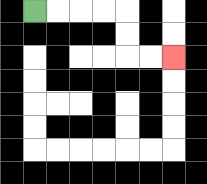{'start': '[1, 0]', 'end': '[7, 2]', 'path_directions': 'R,R,R,R,D,D,R,R', 'path_coordinates': '[[1, 0], [2, 0], [3, 0], [4, 0], [5, 0], [5, 1], [5, 2], [6, 2], [7, 2]]'}